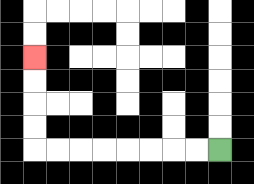{'start': '[9, 6]', 'end': '[1, 2]', 'path_directions': 'L,L,L,L,L,L,L,L,U,U,U,U', 'path_coordinates': '[[9, 6], [8, 6], [7, 6], [6, 6], [5, 6], [4, 6], [3, 6], [2, 6], [1, 6], [1, 5], [1, 4], [1, 3], [1, 2]]'}